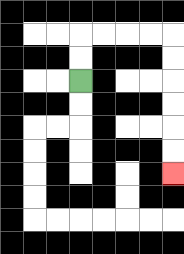{'start': '[3, 3]', 'end': '[7, 7]', 'path_directions': 'U,U,R,R,R,R,D,D,D,D,D,D', 'path_coordinates': '[[3, 3], [3, 2], [3, 1], [4, 1], [5, 1], [6, 1], [7, 1], [7, 2], [7, 3], [7, 4], [7, 5], [7, 6], [7, 7]]'}